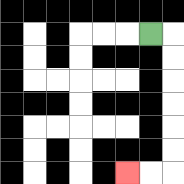{'start': '[6, 1]', 'end': '[5, 7]', 'path_directions': 'R,D,D,D,D,D,D,L,L', 'path_coordinates': '[[6, 1], [7, 1], [7, 2], [7, 3], [7, 4], [7, 5], [7, 6], [7, 7], [6, 7], [5, 7]]'}